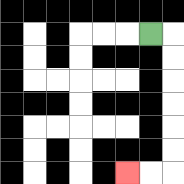{'start': '[6, 1]', 'end': '[5, 7]', 'path_directions': 'R,D,D,D,D,D,D,L,L', 'path_coordinates': '[[6, 1], [7, 1], [7, 2], [7, 3], [7, 4], [7, 5], [7, 6], [7, 7], [6, 7], [5, 7]]'}